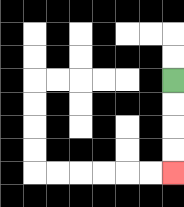{'start': '[7, 3]', 'end': '[7, 7]', 'path_directions': 'D,D,D,D', 'path_coordinates': '[[7, 3], [7, 4], [7, 5], [7, 6], [7, 7]]'}